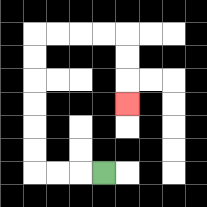{'start': '[4, 7]', 'end': '[5, 4]', 'path_directions': 'L,L,L,U,U,U,U,U,U,R,R,R,R,D,D,D', 'path_coordinates': '[[4, 7], [3, 7], [2, 7], [1, 7], [1, 6], [1, 5], [1, 4], [1, 3], [1, 2], [1, 1], [2, 1], [3, 1], [4, 1], [5, 1], [5, 2], [5, 3], [5, 4]]'}